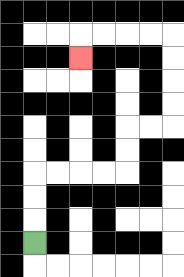{'start': '[1, 10]', 'end': '[3, 2]', 'path_directions': 'U,U,U,R,R,R,R,U,U,R,R,U,U,U,U,L,L,L,L,D', 'path_coordinates': '[[1, 10], [1, 9], [1, 8], [1, 7], [2, 7], [3, 7], [4, 7], [5, 7], [5, 6], [5, 5], [6, 5], [7, 5], [7, 4], [7, 3], [7, 2], [7, 1], [6, 1], [5, 1], [4, 1], [3, 1], [3, 2]]'}